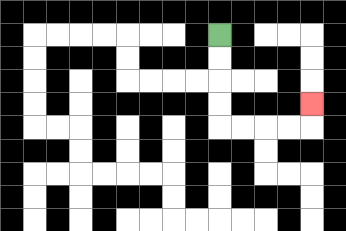{'start': '[9, 1]', 'end': '[13, 4]', 'path_directions': 'D,D,D,D,R,R,R,R,U', 'path_coordinates': '[[9, 1], [9, 2], [9, 3], [9, 4], [9, 5], [10, 5], [11, 5], [12, 5], [13, 5], [13, 4]]'}